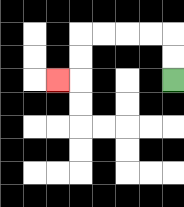{'start': '[7, 3]', 'end': '[2, 3]', 'path_directions': 'U,U,L,L,L,L,D,D,L', 'path_coordinates': '[[7, 3], [7, 2], [7, 1], [6, 1], [5, 1], [4, 1], [3, 1], [3, 2], [3, 3], [2, 3]]'}